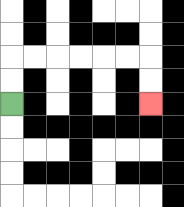{'start': '[0, 4]', 'end': '[6, 4]', 'path_directions': 'U,U,R,R,R,R,R,R,D,D', 'path_coordinates': '[[0, 4], [0, 3], [0, 2], [1, 2], [2, 2], [3, 2], [4, 2], [5, 2], [6, 2], [6, 3], [6, 4]]'}